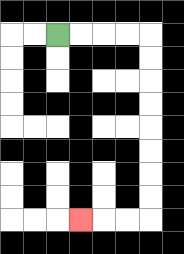{'start': '[2, 1]', 'end': '[3, 9]', 'path_directions': 'R,R,R,R,D,D,D,D,D,D,D,D,L,L,L', 'path_coordinates': '[[2, 1], [3, 1], [4, 1], [5, 1], [6, 1], [6, 2], [6, 3], [6, 4], [6, 5], [6, 6], [6, 7], [6, 8], [6, 9], [5, 9], [4, 9], [3, 9]]'}